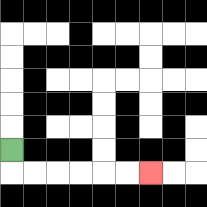{'start': '[0, 6]', 'end': '[6, 7]', 'path_directions': 'D,R,R,R,R,R,R', 'path_coordinates': '[[0, 6], [0, 7], [1, 7], [2, 7], [3, 7], [4, 7], [5, 7], [6, 7]]'}